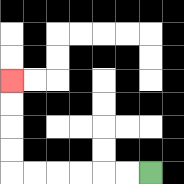{'start': '[6, 7]', 'end': '[0, 3]', 'path_directions': 'L,L,L,L,L,L,U,U,U,U', 'path_coordinates': '[[6, 7], [5, 7], [4, 7], [3, 7], [2, 7], [1, 7], [0, 7], [0, 6], [0, 5], [0, 4], [0, 3]]'}